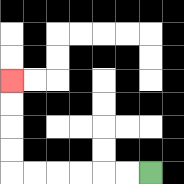{'start': '[6, 7]', 'end': '[0, 3]', 'path_directions': 'L,L,L,L,L,L,U,U,U,U', 'path_coordinates': '[[6, 7], [5, 7], [4, 7], [3, 7], [2, 7], [1, 7], [0, 7], [0, 6], [0, 5], [0, 4], [0, 3]]'}